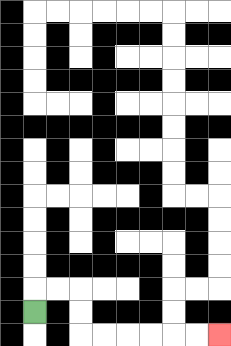{'start': '[1, 13]', 'end': '[9, 14]', 'path_directions': 'U,R,R,D,D,R,R,R,R,R,R', 'path_coordinates': '[[1, 13], [1, 12], [2, 12], [3, 12], [3, 13], [3, 14], [4, 14], [5, 14], [6, 14], [7, 14], [8, 14], [9, 14]]'}